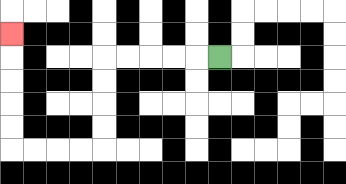{'start': '[9, 2]', 'end': '[0, 1]', 'path_directions': 'L,L,L,L,L,D,D,D,D,L,L,L,L,U,U,U,U,U', 'path_coordinates': '[[9, 2], [8, 2], [7, 2], [6, 2], [5, 2], [4, 2], [4, 3], [4, 4], [4, 5], [4, 6], [3, 6], [2, 6], [1, 6], [0, 6], [0, 5], [0, 4], [0, 3], [0, 2], [0, 1]]'}